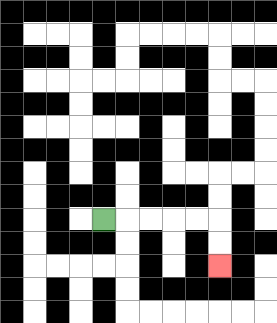{'start': '[4, 9]', 'end': '[9, 11]', 'path_directions': 'R,R,R,R,R,D,D', 'path_coordinates': '[[4, 9], [5, 9], [6, 9], [7, 9], [8, 9], [9, 9], [9, 10], [9, 11]]'}